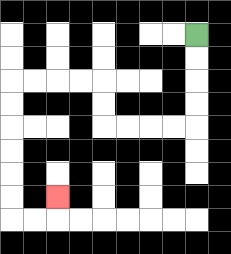{'start': '[8, 1]', 'end': '[2, 8]', 'path_directions': 'D,D,D,D,L,L,L,L,U,U,L,L,L,L,D,D,D,D,D,D,R,R,U', 'path_coordinates': '[[8, 1], [8, 2], [8, 3], [8, 4], [8, 5], [7, 5], [6, 5], [5, 5], [4, 5], [4, 4], [4, 3], [3, 3], [2, 3], [1, 3], [0, 3], [0, 4], [0, 5], [0, 6], [0, 7], [0, 8], [0, 9], [1, 9], [2, 9], [2, 8]]'}